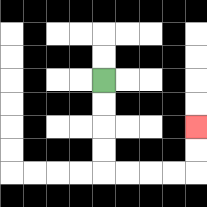{'start': '[4, 3]', 'end': '[8, 5]', 'path_directions': 'D,D,D,D,R,R,R,R,U,U', 'path_coordinates': '[[4, 3], [4, 4], [4, 5], [4, 6], [4, 7], [5, 7], [6, 7], [7, 7], [8, 7], [8, 6], [8, 5]]'}